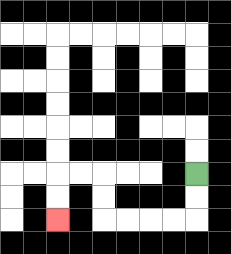{'start': '[8, 7]', 'end': '[2, 9]', 'path_directions': 'D,D,L,L,L,L,U,U,L,L,D,D', 'path_coordinates': '[[8, 7], [8, 8], [8, 9], [7, 9], [6, 9], [5, 9], [4, 9], [4, 8], [4, 7], [3, 7], [2, 7], [2, 8], [2, 9]]'}